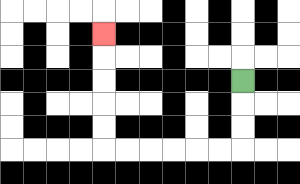{'start': '[10, 3]', 'end': '[4, 1]', 'path_directions': 'D,D,D,L,L,L,L,L,L,U,U,U,U,U', 'path_coordinates': '[[10, 3], [10, 4], [10, 5], [10, 6], [9, 6], [8, 6], [7, 6], [6, 6], [5, 6], [4, 6], [4, 5], [4, 4], [4, 3], [4, 2], [4, 1]]'}